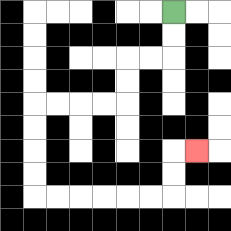{'start': '[7, 0]', 'end': '[8, 6]', 'path_directions': 'D,D,L,L,D,D,L,L,L,L,D,D,D,D,R,R,R,R,R,R,U,U,R', 'path_coordinates': '[[7, 0], [7, 1], [7, 2], [6, 2], [5, 2], [5, 3], [5, 4], [4, 4], [3, 4], [2, 4], [1, 4], [1, 5], [1, 6], [1, 7], [1, 8], [2, 8], [3, 8], [4, 8], [5, 8], [6, 8], [7, 8], [7, 7], [7, 6], [8, 6]]'}